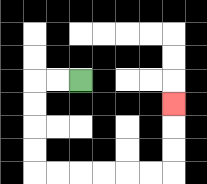{'start': '[3, 3]', 'end': '[7, 4]', 'path_directions': 'L,L,D,D,D,D,R,R,R,R,R,R,U,U,U', 'path_coordinates': '[[3, 3], [2, 3], [1, 3], [1, 4], [1, 5], [1, 6], [1, 7], [2, 7], [3, 7], [4, 7], [5, 7], [6, 7], [7, 7], [7, 6], [7, 5], [7, 4]]'}